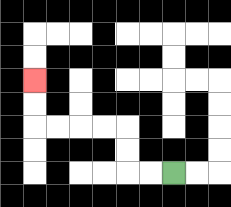{'start': '[7, 7]', 'end': '[1, 3]', 'path_directions': 'L,L,U,U,L,L,L,L,U,U', 'path_coordinates': '[[7, 7], [6, 7], [5, 7], [5, 6], [5, 5], [4, 5], [3, 5], [2, 5], [1, 5], [1, 4], [1, 3]]'}